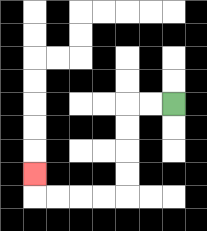{'start': '[7, 4]', 'end': '[1, 7]', 'path_directions': 'L,L,D,D,D,D,L,L,L,L,U', 'path_coordinates': '[[7, 4], [6, 4], [5, 4], [5, 5], [5, 6], [5, 7], [5, 8], [4, 8], [3, 8], [2, 8], [1, 8], [1, 7]]'}